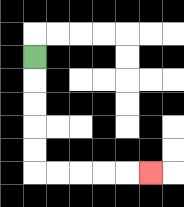{'start': '[1, 2]', 'end': '[6, 7]', 'path_directions': 'D,D,D,D,D,R,R,R,R,R', 'path_coordinates': '[[1, 2], [1, 3], [1, 4], [1, 5], [1, 6], [1, 7], [2, 7], [3, 7], [4, 7], [5, 7], [6, 7]]'}